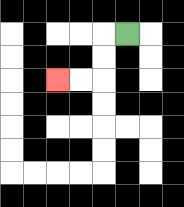{'start': '[5, 1]', 'end': '[2, 3]', 'path_directions': 'L,D,D,L,L', 'path_coordinates': '[[5, 1], [4, 1], [4, 2], [4, 3], [3, 3], [2, 3]]'}